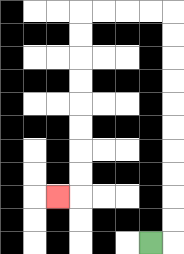{'start': '[6, 10]', 'end': '[2, 8]', 'path_directions': 'R,U,U,U,U,U,U,U,U,U,U,L,L,L,L,D,D,D,D,D,D,D,D,L', 'path_coordinates': '[[6, 10], [7, 10], [7, 9], [7, 8], [7, 7], [7, 6], [7, 5], [7, 4], [7, 3], [7, 2], [7, 1], [7, 0], [6, 0], [5, 0], [4, 0], [3, 0], [3, 1], [3, 2], [3, 3], [3, 4], [3, 5], [3, 6], [3, 7], [3, 8], [2, 8]]'}